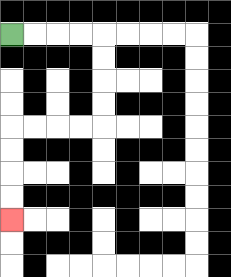{'start': '[0, 1]', 'end': '[0, 9]', 'path_directions': 'R,R,R,R,D,D,D,D,L,L,L,L,D,D,D,D', 'path_coordinates': '[[0, 1], [1, 1], [2, 1], [3, 1], [4, 1], [4, 2], [4, 3], [4, 4], [4, 5], [3, 5], [2, 5], [1, 5], [0, 5], [0, 6], [0, 7], [0, 8], [0, 9]]'}